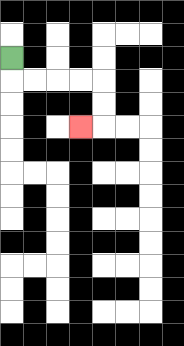{'start': '[0, 2]', 'end': '[3, 5]', 'path_directions': 'D,R,R,R,R,D,D,L', 'path_coordinates': '[[0, 2], [0, 3], [1, 3], [2, 3], [3, 3], [4, 3], [4, 4], [4, 5], [3, 5]]'}